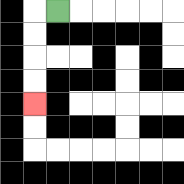{'start': '[2, 0]', 'end': '[1, 4]', 'path_directions': 'L,D,D,D,D', 'path_coordinates': '[[2, 0], [1, 0], [1, 1], [1, 2], [1, 3], [1, 4]]'}